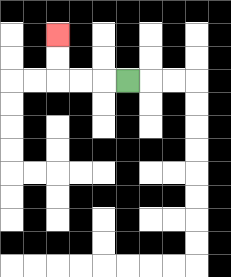{'start': '[5, 3]', 'end': '[2, 1]', 'path_directions': 'L,L,L,U,U', 'path_coordinates': '[[5, 3], [4, 3], [3, 3], [2, 3], [2, 2], [2, 1]]'}